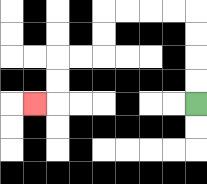{'start': '[8, 4]', 'end': '[1, 4]', 'path_directions': 'U,U,U,U,L,L,L,L,D,D,L,L,D,D,L', 'path_coordinates': '[[8, 4], [8, 3], [8, 2], [8, 1], [8, 0], [7, 0], [6, 0], [5, 0], [4, 0], [4, 1], [4, 2], [3, 2], [2, 2], [2, 3], [2, 4], [1, 4]]'}